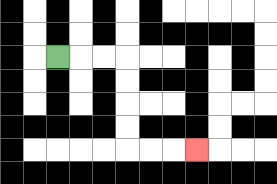{'start': '[2, 2]', 'end': '[8, 6]', 'path_directions': 'R,R,R,D,D,D,D,R,R,R', 'path_coordinates': '[[2, 2], [3, 2], [4, 2], [5, 2], [5, 3], [5, 4], [5, 5], [5, 6], [6, 6], [7, 6], [8, 6]]'}